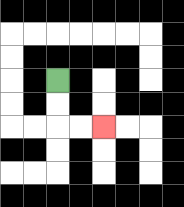{'start': '[2, 3]', 'end': '[4, 5]', 'path_directions': 'D,D,R,R', 'path_coordinates': '[[2, 3], [2, 4], [2, 5], [3, 5], [4, 5]]'}